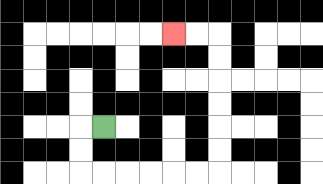{'start': '[4, 5]', 'end': '[7, 1]', 'path_directions': 'L,D,D,R,R,R,R,R,R,U,U,U,U,U,U,L,L', 'path_coordinates': '[[4, 5], [3, 5], [3, 6], [3, 7], [4, 7], [5, 7], [6, 7], [7, 7], [8, 7], [9, 7], [9, 6], [9, 5], [9, 4], [9, 3], [9, 2], [9, 1], [8, 1], [7, 1]]'}